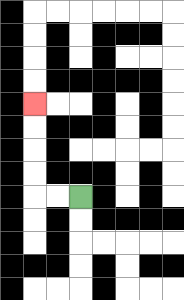{'start': '[3, 8]', 'end': '[1, 4]', 'path_directions': 'L,L,U,U,U,U', 'path_coordinates': '[[3, 8], [2, 8], [1, 8], [1, 7], [1, 6], [1, 5], [1, 4]]'}